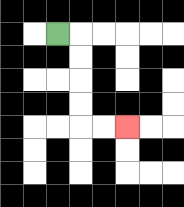{'start': '[2, 1]', 'end': '[5, 5]', 'path_directions': 'R,D,D,D,D,R,R', 'path_coordinates': '[[2, 1], [3, 1], [3, 2], [3, 3], [3, 4], [3, 5], [4, 5], [5, 5]]'}